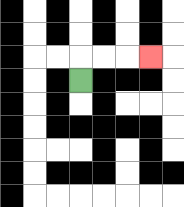{'start': '[3, 3]', 'end': '[6, 2]', 'path_directions': 'U,R,R,R', 'path_coordinates': '[[3, 3], [3, 2], [4, 2], [5, 2], [6, 2]]'}